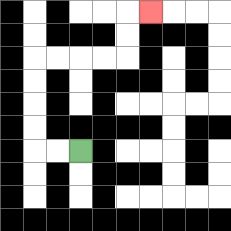{'start': '[3, 6]', 'end': '[6, 0]', 'path_directions': 'L,L,U,U,U,U,R,R,R,R,U,U,R', 'path_coordinates': '[[3, 6], [2, 6], [1, 6], [1, 5], [1, 4], [1, 3], [1, 2], [2, 2], [3, 2], [4, 2], [5, 2], [5, 1], [5, 0], [6, 0]]'}